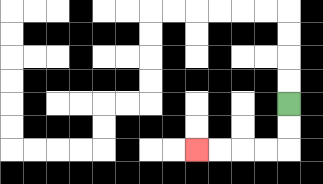{'start': '[12, 4]', 'end': '[8, 6]', 'path_directions': 'D,D,L,L,L,L', 'path_coordinates': '[[12, 4], [12, 5], [12, 6], [11, 6], [10, 6], [9, 6], [8, 6]]'}